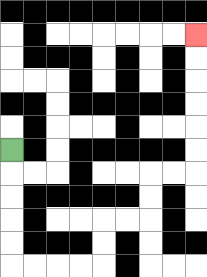{'start': '[0, 6]', 'end': '[8, 1]', 'path_directions': 'D,D,D,D,D,R,R,R,R,U,U,R,R,U,U,R,R,U,U,U,U,U,U', 'path_coordinates': '[[0, 6], [0, 7], [0, 8], [0, 9], [0, 10], [0, 11], [1, 11], [2, 11], [3, 11], [4, 11], [4, 10], [4, 9], [5, 9], [6, 9], [6, 8], [6, 7], [7, 7], [8, 7], [8, 6], [8, 5], [8, 4], [8, 3], [8, 2], [8, 1]]'}